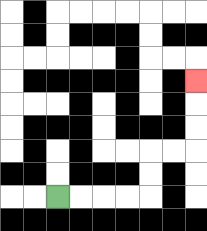{'start': '[2, 8]', 'end': '[8, 3]', 'path_directions': 'R,R,R,R,U,U,R,R,U,U,U', 'path_coordinates': '[[2, 8], [3, 8], [4, 8], [5, 8], [6, 8], [6, 7], [6, 6], [7, 6], [8, 6], [8, 5], [8, 4], [8, 3]]'}